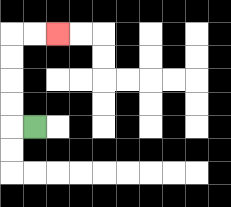{'start': '[1, 5]', 'end': '[2, 1]', 'path_directions': 'L,U,U,U,U,R,R', 'path_coordinates': '[[1, 5], [0, 5], [0, 4], [0, 3], [0, 2], [0, 1], [1, 1], [2, 1]]'}